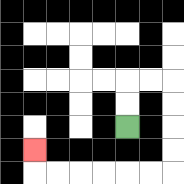{'start': '[5, 5]', 'end': '[1, 6]', 'path_directions': 'U,U,R,R,D,D,D,D,L,L,L,L,L,L,U', 'path_coordinates': '[[5, 5], [5, 4], [5, 3], [6, 3], [7, 3], [7, 4], [7, 5], [7, 6], [7, 7], [6, 7], [5, 7], [4, 7], [3, 7], [2, 7], [1, 7], [1, 6]]'}